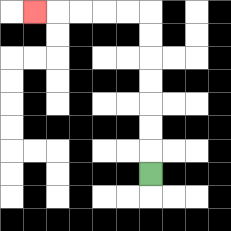{'start': '[6, 7]', 'end': '[1, 0]', 'path_directions': 'U,U,U,U,U,U,U,L,L,L,L,L', 'path_coordinates': '[[6, 7], [6, 6], [6, 5], [6, 4], [6, 3], [6, 2], [6, 1], [6, 0], [5, 0], [4, 0], [3, 0], [2, 0], [1, 0]]'}